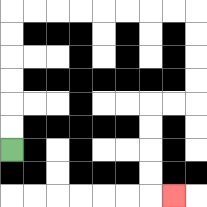{'start': '[0, 6]', 'end': '[7, 8]', 'path_directions': 'U,U,U,U,U,U,R,R,R,R,R,R,R,R,D,D,D,D,L,L,D,D,D,D,R', 'path_coordinates': '[[0, 6], [0, 5], [0, 4], [0, 3], [0, 2], [0, 1], [0, 0], [1, 0], [2, 0], [3, 0], [4, 0], [5, 0], [6, 0], [7, 0], [8, 0], [8, 1], [8, 2], [8, 3], [8, 4], [7, 4], [6, 4], [6, 5], [6, 6], [6, 7], [6, 8], [7, 8]]'}